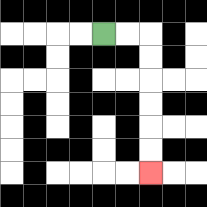{'start': '[4, 1]', 'end': '[6, 7]', 'path_directions': 'R,R,D,D,D,D,D,D', 'path_coordinates': '[[4, 1], [5, 1], [6, 1], [6, 2], [6, 3], [6, 4], [6, 5], [6, 6], [6, 7]]'}